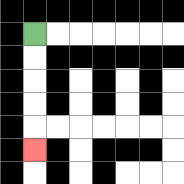{'start': '[1, 1]', 'end': '[1, 6]', 'path_directions': 'D,D,D,D,D', 'path_coordinates': '[[1, 1], [1, 2], [1, 3], [1, 4], [1, 5], [1, 6]]'}